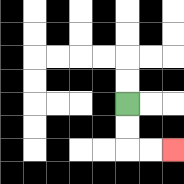{'start': '[5, 4]', 'end': '[7, 6]', 'path_directions': 'D,D,R,R', 'path_coordinates': '[[5, 4], [5, 5], [5, 6], [6, 6], [7, 6]]'}